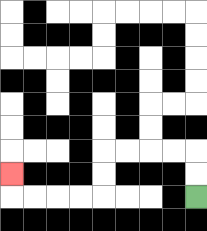{'start': '[8, 8]', 'end': '[0, 7]', 'path_directions': 'U,U,L,L,L,L,D,D,L,L,L,L,U', 'path_coordinates': '[[8, 8], [8, 7], [8, 6], [7, 6], [6, 6], [5, 6], [4, 6], [4, 7], [4, 8], [3, 8], [2, 8], [1, 8], [0, 8], [0, 7]]'}